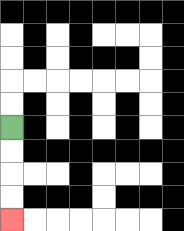{'start': '[0, 5]', 'end': '[0, 9]', 'path_directions': 'D,D,D,D', 'path_coordinates': '[[0, 5], [0, 6], [0, 7], [0, 8], [0, 9]]'}